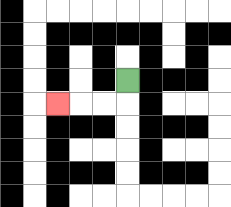{'start': '[5, 3]', 'end': '[2, 4]', 'path_directions': 'D,L,L,L', 'path_coordinates': '[[5, 3], [5, 4], [4, 4], [3, 4], [2, 4]]'}